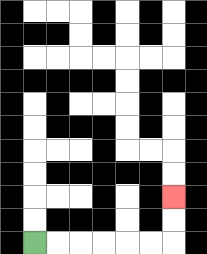{'start': '[1, 10]', 'end': '[7, 8]', 'path_directions': 'R,R,R,R,R,R,U,U', 'path_coordinates': '[[1, 10], [2, 10], [3, 10], [4, 10], [5, 10], [6, 10], [7, 10], [7, 9], [7, 8]]'}